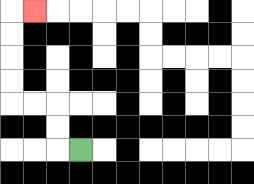{'start': '[3, 6]', 'end': '[1, 0]', 'path_directions': 'L,U,U,L,L,U,U,U,U,R', 'path_coordinates': '[[3, 6], [2, 6], [2, 5], [2, 4], [1, 4], [0, 4], [0, 3], [0, 2], [0, 1], [0, 0], [1, 0]]'}